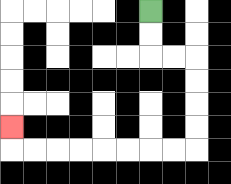{'start': '[6, 0]', 'end': '[0, 5]', 'path_directions': 'D,D,R,R,D,D,D,D,L,L,L,L,L,L,L,L,U', 'path_coordinates': '[[6, 0], [6, 1], [6, 2], [7, 2], [8, 2], [8, 3], [8, 4], [8, 5], [8, 6], [7, 6], [6, 6], [5, 6], [4, 6], [3, 6], [2, 6], [1, 6], [0, 6], [0, 5]]'}